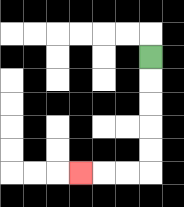{'start': '[6, 2]', 'end': '[3, 7]', 'path_directions': 'D,D,D,D,D,L,L,L', 'path_coordinates': '[[6, 2], [6, 3], [6, 4], [6, 5], [6, 6], [6, 7], [5, 7], [4, 7], [3, 7]]'}